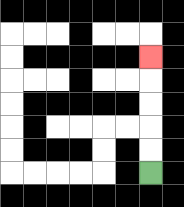{'start': '[6, 7]', 'end': '[6, 2]', 'path_directions': 'U,U,U,U,U', 'path_coordinates': '[[6, 7], [6, 6], [6, 5], [6, 4], [6, 3], [6, 2]]'}